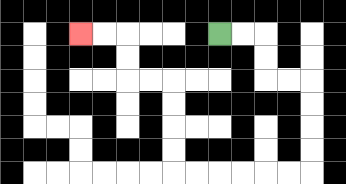{'start': '[9, 1]', 'end': '[3, 1]', 'path_directions': 'R,R,D,D,R,R,D,D,D,D,L,L,L,L,L,L,U,U,U,U,L,L,U,U,L,L', 'path_coordinates': '[[9, 1], [10, 1], [11, 1], [11, 2], [11, 3], [12, 3], [13, 3], [13, 4], [13, 5], [13, 6], [13, 7], [12, 7], [11, 7], [10, 7], [9, 7], [8, 7], [7, 7], [7, 6], [7, 5], [7, 4], [7, 3], [6, 3], [5, 3], [5, 2], [5, 1], [4, 1], [3, 1]]'}